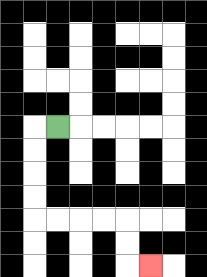{'start': '[2, 5]', 'end': '[6, 11]', 'path_directions': 'L,D,D,D,D,R,R,R,R,D,D,R', 'path_coordinates': '[[2, 5], [1, 5], [1, 6], [1, 7], [1, 8], [1, 9], [2, 9], [3, 9], [4, 9], [5, 9], [5, 10], [5, 11], [6, 11]]'}